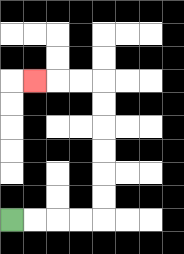{'start': '[0, 9]', 'end': '[1, 3]', 'path_directions': 'R,R,R,R,U,U,U,U,U,U,L,L,L', 'path_coordinates': '[[0, 9], [1, 9], [2, 9], [3, 9], [4, 9], [4, 8], [4, 7], [4, 6], [4, 5], [4, 4], [4, 3], [3, 3], [2, 3], [1, 3]]'}